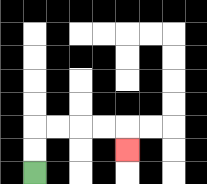{'start': '[1, 7]', 'end': '[5, 6]', 'path_directions': 'U,U,R,R,R,R,D', 'path_coordinates': '[[1, 7], [1, 6], [1, 5], [2, 5], [3, 5], [4, 5], [5, 5], [5, 6]]'}